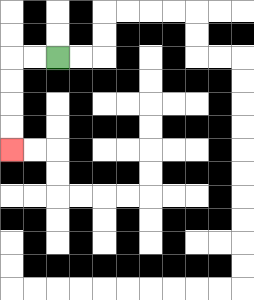{'start': '[2, 2]', 'end': '[0, 6]', 'path_directions': 'L,L,D,D,D,D', 'path_coordinates': '[[2, 2], [1, 2], [0, 2], [0, 3], [0, 4], [0, 5], [0, 6]]'}